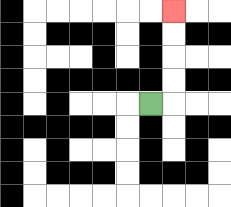{'start': '[6, 4]', 'end': '[7, 0]', 'path_directions': 'R,U,U,U,U', 'path_coordinates': '[[6, 4], [7, 4], [7, 3], [7, 2], [7, 1], [7, 0]]'}